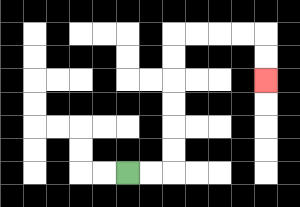{'start': '[5, 7]', 'end': '[11, 3]', 'path_directions': 'R,R,U,U,U,U,U,U,R,R,R,R,D,D', 'path_coordinates': '[[5, 7], [6, 7], [7, 7], [7, 6], [7, 5], [7, 4], [7, 3], [7, 2], [7, 1], [8, 1], [9, 1], [10, 1], [11, 1], [11, 2], [11, 3]]'}